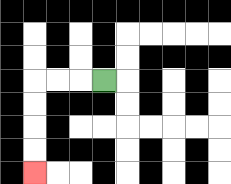{'start': '[4, 3]', 'end': '[1, 7]', 'path_directions': 'L,L,L,D,D,D,D', 'path_coordinates': '[[4, 3], [3, 3], [2, 3], [1, 3], [1, 4], [1, 5], [1, 6], [1, 7]]'}